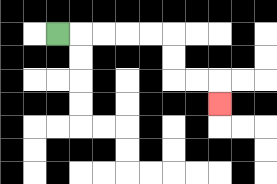{'start': '[2, 1]', 'end': '[9, 4]', 'path_directions': 'R,R,R,R,R,D,D,R,R,D', 'path_coordinates': '[[2, 1], [3, 1], [4, 1], [5, 1], [6, 1], [7, 1], [7, 2], [7, 3], [8, 3], [9, 3], [9, 4]]'}